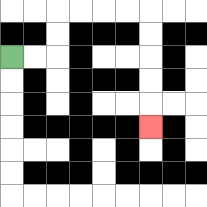{'start': '[0, 2]', 'end': '[6, 5]', 'path_directions': 'R,R,U,U,R,R,R,R,D,D,D,D,D', 'path_coordinates': '[[0, 2], [1, 2], [2, 2], [2, 1], [2, 0], [3, 0], [4, 0], [5, 0], [6, 0], [6, 1], [6, 2], [6, 3], [6, 4], [6, 5]]'}